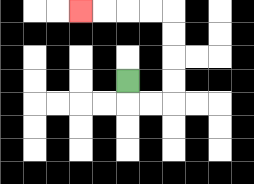{'start': '[5, 3]', 'end': '[3, 0]', 'path_directions': 'D,R,R,U,U,U,U,L,L,L,L', 'path_coordinates': '[[5, 3], [5, 4], [6, 4], [7, 4], [7, 3], [7, 2], [7, 1], [7, 0], [6, 0], [5, 0], [4, 0], [3, 0]]'}